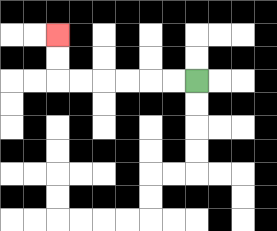{'start': '[8, 3]', 'end': '[2, 1]', 'path_directions': 'L,L,L,L,L,L,U,U', 'path_coordinates': '[[8, 3], [7, 3], [6, 3], [5, 3], [4, 3], [3, 3], [2, 3], [2, 2], [2, 1]]'}